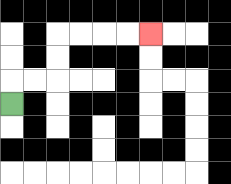{'start': '[0, 4]', 'end': '[6, 1]', 'path_directions': 'U,R,R,U,U,R,R,R,R', 'path_coordinates': '[[0, 4], [0, 3], [1, 3], [2, 3], [2, 2], [2, 1], [3, 1], [4, 1], [5, 1], [6, 1]]'}